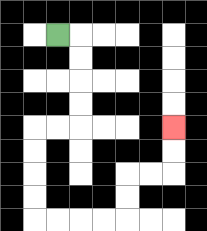{'start': '[2, 1]', 'end': '[7, 5]', 'path_directions': 'R,D,D,D,D,L,L,D,D,D,D,R,R,R,R,U,U,R,R,U,U', 'path_coordinates': '[[2, 1], [3, 1], [3, 2], [3, 3], [3, 4], [3, 5], [2, 5], [1, 5], [1, 6], [1, 7], [1, 8], [1, 9], [2, 9], [3, 9], [4, 9], [5, 9], [5, 8], [5, 7], [6, 7], [7, 7], [7, 6], [7, 5]]'}